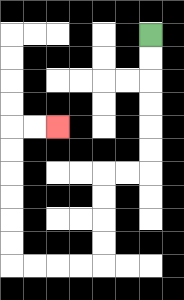{'start': '[6, 1]', 'end': '[2, 5]', 'path_directions': 'D,D,D,D,D,D,L,L,D,D,D,D,L,L,L,L,U,U,U,U,U,U,R,R', 'path_coordinates': '[[6, 1], [6, 2], [6, 3], [6, 4], [6, 5], [6, 6], [6, 7], [5, 7], [4, 7], [4, 8], [4, 9], [4, 10], [4, 11], [3, 11], [2, 11], [1, 11], [0, 11], [0, 10], [0, 9], [0, 8], [0, 7], [0, 6], [0, 5], [1, 5], [2, 5]]'}